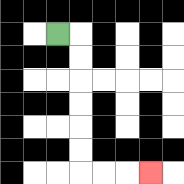{'start': '[2, 1]', 'end': '[6, 7]', 'path_directions': 'R,D,D,D,D,D,D,R,R,R', 'path_coordinates': '[[2, 1], [3, 1], [3, 2], [3, 3], [3, 4], [3, 5], [3, 6], [3, 7], [4, 7], [5, 7], [6, 7]]'}